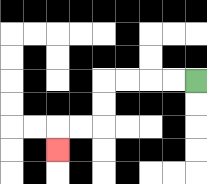{'start': '[8, 3]', 'end': '[2, 6]', 'path_directions': 'L,L,L,L,D,D,L,L,D', 'path_coordinates': '[[8, 3], [7, 3], [6, 3], [5, 3], [4, 3], [4, 4], [4, 5], [3, 5], [2, 5], [2, 6]]'}